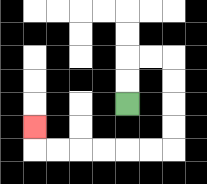{'start': '[5, 4]', 'end': '[1, 5]', 'path_directions': 'U,U,R,R,D,D,D,D,L,L,L,L,L,L,U', 'path_coordinates': '[[5, 4], [5, 3], [5, 2], [6, 2], [7, 2], [7, 3], [7, 4], [7, 5], [7, 6], [6, 6], [5, 6], [4, 6], [3, 6], [2, 6], [1, 6], [1, 5]]'}